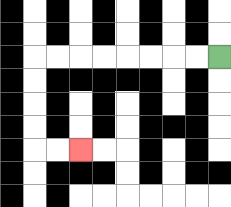{'start': '[9, 2]', 'end': '[3, 6]', 'path_directions': 'L,L,L,L,L,L,L,L,D,D,D,D,R,R', 'path_coordinates': '[[9, 2], [8, 2], [7, 2], [6, 2], [5, 2], [4, 2], [3, 2], [2, 2], [1, 2], [1, 3], [1, 4], [1, 5], [1, 6], [2, 6], [3, 6]]'}